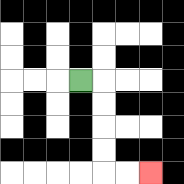{'start': '[3, 3]', 'end': '[6, 7]', 'path_directions': 'R,D,D,D,D,R,R', 'path_coordinates': '[[3, 3], [4, 3], [4, 4], [4, 5], [4, 6], [4, 7], [5, 7], [6, 7]]'}